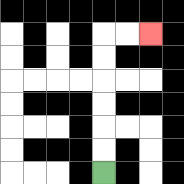{'start': '[4, 7]', 'end': '[6, 1]', 'path_directions': 'U,U,U,U,U,U,R,R', 'path_coordinates': '[[4, 7], [4, 6], [4, 5], [4, 4], [4, 3], [4, 2], [4, 1], [5, 1], [6, 1]]'}